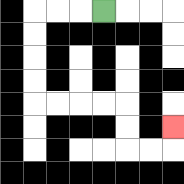{'start': '[4, 0]', 'end': '[7, 5]', 'path_directions': 'L,L,L,D,D,D,D,R,R,R,R,D,D,R,R,U', 'path_coordinates': '[[4, 0], [3, 0], [2, 0], [1, 0], [1, 1], [1, 2], [1, 3], [1, 4], [2, 4], [3, 4], [4, 4], [5, 4], [5, 5], [5, 6], [6, 6], [7, 6], [7, 5]]'}